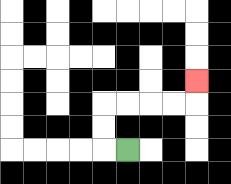{'start': '[5, 6]', 'end': '[8, 3]', 'path_directions': 'L,U,U,R,R,R,R,U', 'path_coordinates': '[[5, 6], [4, 6], [4, 5], [4, 4], [5, 4], [6, 4], [7, 4], [8, 4], [8, 3]]'}